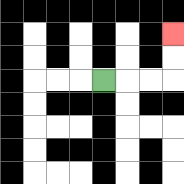{'start': '[4, 3]', 'end': '[7, 1]', 'path_directions': 'R,R,R,U,U', 'path_coordinates': '[[4, 3], [5, 3], [6, 3], [7, 3], [7, 2], [7, 1]]'}